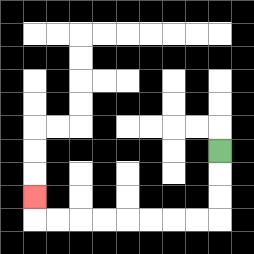{'start': '[9, 6]', 'end': '[1, 8]', 'path_directions': 'D,D,D,L,L,L,L,L,L,L,L,U', 'path_coordinates': '[[9, 6], [9, 7], [9, 8], [9, 9], [8, 9], [7, 9], [6, 9], [5, 9], [4, 9], [3, 9], [2, 9], [1, 9], [1, 8]]'}